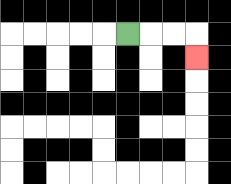{'start': '[5, 1]', 'end': '[8, 2]', 'path_directions': 'R,R,R,D', 'path_coordinates': '[[5, 1], [6, 1], [7, 1], [8, 1], [8, 2]]'}